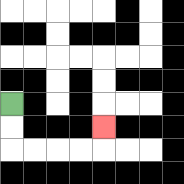{'start': '[0, 4]', 'end': '[4, 5]', 'path_directions': 'D,D,R,R,R,R,U', 'path_coordinates': '[[0, 4], [0, 5], [0, 6], [1, 6], [2, 6], [3, 6], [4, 6], [4, 5]]'}